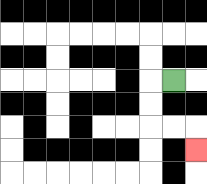{'start': '[7, 3]', 'end': '[8, 6]', 'path_directions': 'L,D,D,R,R,D', 'path_coordinates': '[[7, 3], [6, 3], [6, 4], [6, 5], [7, 5], [8, 5], [8, 6]]'}